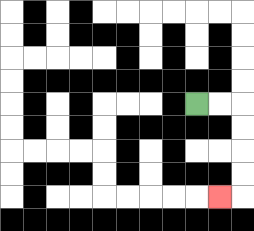{'start': '[8, 4]', 'end': '[9, 8]', 'path_directions': 'R,R,D,D,D,D,L', 'path_coordinates': '[[8, 4], [9, 4], [10, 4], [10, 5], [10, 6], [10, 7], [10, 8], [9, 8]]'}